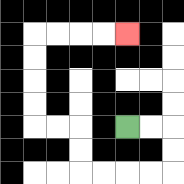{'start': '[5, 5]', 'end': '[5, 1]', 'path_directions': 'R,R,D,D,L,L,L,L,U,U,L,L,U,U,U,U,R,R,R,R', 'path_coordinates': '[[5, 5], [6, 5], [7, 5], [7, 6], [7, 7], [6, 7], [5, 7], [4, 7], [3, 7], [3, 6], [3, 5], [2, 5], [1, 5], [1, 4], [1, 3], [1, 2], [1, 1], [2, 1], [3, 1], [4, 1], [5, 1]]'}